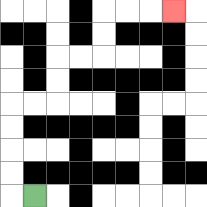{'start': '[1, 8]', 'end': '[7, 0]', 'path_directions': 'L,U,U,U,U,R,R,U,U,R,R,U,U,R,R,R', 'path_coordinates': '[[1, 8], [0, 8], [0, 7], [0, 6], [0, 5], [0, 4], [1, 4], [2, 4], [2, 3], [2, 2], [3, 2], [4, 2], [4, 1], [4, 0], [5, 0], [6, 0], [7, 0]]'}